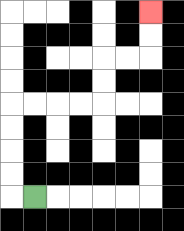{'start': '[1, 8]', 'end': '[6, 0]', 'path_directions': 'L,U,U,U,U,R,R,R,R,U,U,R,R,U,U', 'path_coordinates': '[[1, 8], [0, 8], [0, 7], [0, 6], [0, 5], [0, 4], [1, 4], [2, 4], [3, 4], [4, 4], [4, 3], [4, 2], [5, 2], [6, 2], [6, 1], [6, 0]]'}